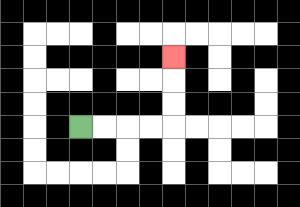{'start': '[3, 5]', 'end': '[7, 2]', 'path_directions': 'R,R,R,R,U,U,U', 'path_coordinates': '[[3, 5], [4, 5], [5, 5], [6, 5], [7, 5], [7, 4], [7, 3], [7, 2]]'}